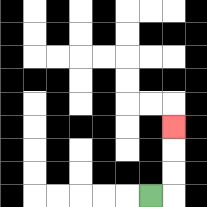{'start': '[6, 8]', 'end': '[7, 5]', 'path_directions': 'R,U,U,U', 'path_coordinates': '[[6, 8], [7, 8], [7, 7], [7, 6], [7, 5]]'}